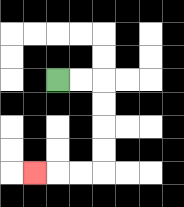{'start': '[2, 3]', 'end': '[1, 7]', 'path_directions': 'R,R,D,D,D,D,L,L,L', 'path_coordinates': '[[2, 3], [3, 3], [4, 3], [4, 4], [4, 5], [4, 6], [4, 7], [3, 7], [2, 7], [1, 7]]'}